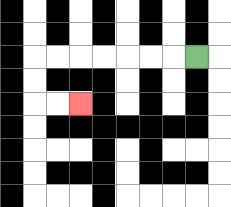{'start': '[8, 2]', 'end': '[3, 4]', 'path_directions': 'L,L,L,L,L,L,L,D,D,R,R', 'path_coordinates': '[[8, 2], [7, 2], [6, 2], [5, 2], [4, 2], [3, 2], [2, 2], [1, 2], [1, 3], [1, 4], [2, 4], [3, 4]]'}